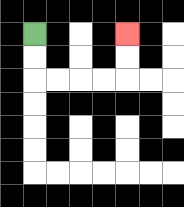{'start': '[1, 1]', 'end': '[5, 1]', 'path_directions': 'D,D,R,R,R,R,U,U', 'path_coordinates': '[[1, 1], [1, 2], [1, 3], [2, 3], [3, 3], [4, 3], [5, 3], [5, 2], [5, 1]]'}